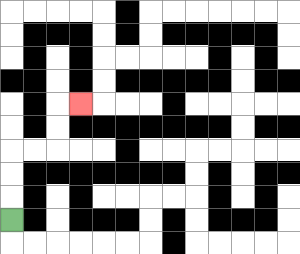{'start': '[0, 9]', 'end': '[3, 4]', 'path_directions': 'U,U,U,R,R,U,U,R', 'path_coordinates': '[[0, 9], [0, 8], [0, 7], [0, 6], [1, 6], [2, 6], [2, 5], [2, 4], [3, 4]]'}